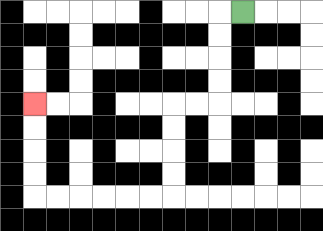{'start': '[10, 0]', 'end': '[1, 4]', 'path_directions': 'L,D,D,D,D,L,L,D,D,D,D,L,L,L,L,L,L,U,U,U,U', 'path_coordinates': '[[10, 0], [9, 0], [9, 1], [9, 2], [9, 3], [9, 4], [8, 4], [7, 4], [7, 5], [7, 6], [7, 7], [7, 8], [6, 8], [5, 8], [4, 8], [3, 8], [2, 8], [1, 8], [1, 7], [1, 6], [1, 5], [1, 4]]'}